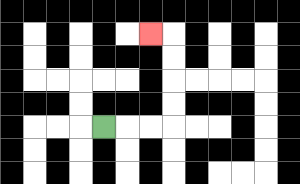{'start': '[4, 5]', 'end': '[6, 1]', 'path_directions': 'R,R,R,U,U,U,U,L', 'path_coordinates': '[[4, 5], [5, 5], [6, 5], [7, 5], [7, 4], [7, 3], [7, 2], [7, 1], [6, 1]]'}